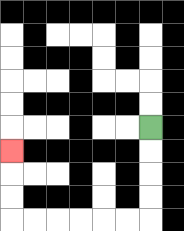{'start': '[6, 5]', 'end': '[0, 6]', 'path_directions': 'D,D,D,D,L,L,L,L,L,L,U,U,U', 'path_coordinates': '[[6, 5], [6, 6], [6, 7], [6, 8], [6, 9], [5, 9], [4, 9], [3, 9], [2, 9], [1, 9], [0, 9], [0, 8], [0, 7], [0, 6]]'}